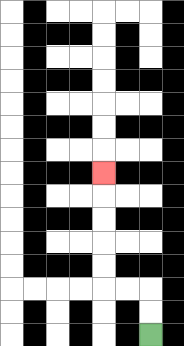{'start': '[6, 14]', 'end': '[4, 7]', 'path_directions': 'U,U,L,L,U,U,U,U,U', 'path_coordinates': '[[6, 14], [6, 13], [6, 12], [5, 12], [4, 12], [4, 11], [4, 10], [4, 9], [4, 8], [4, 7]]'}